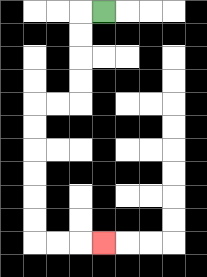{'start': '[4, 0]', 'end': '[4, 10]', 'path_directions': 'L,D,D,D,D,L,L,D,D,D,D,D,D,R,R,R', 'path_coordinates': '[[4, 0], [3, 0], [3, 1], [3, 2], [3, 3], [3, 4], [2, 4], [1, 4], [1, 5], [1, 6], [1, 7], [1, 8], [1, 9], [1, 10], [2, 10], [3, 10], [4, 10]]'}